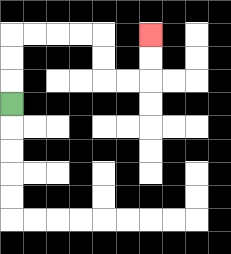{'start': '[0, 4]', 'end': '[6, 1]', 'path_directions': 'U,U,U,R,R,R,R,D,D,R,R,U,U', 'path_coordinates': '[[0, 4], [0, 3], [0, 2], [0, 1], [1, 1], [2, 1], [3, 1], [4, 1], [4, 2], [4, 3], [5, 3], [6, 3], [6, 2], [6, 1]]'}